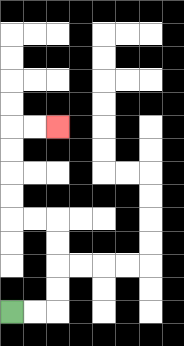{'start': '[0, 13]', 'end': '[2, 5]', 'path_directions': 'R,R,U,U,U,U,L,L,U,U,U,U,R,R', 'path_coordinates': '[[0, 13], [1, 13], [2, 13], [2, 12], [2, 11], [2, 10], [2, 9], [1, 9], [0, 9], [0, 8], [0, 7], [0, 6], [0, 5], [1, 5], [2, 5]]'}